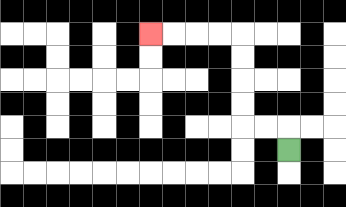{'start': '[12, 6]', 'end': '[6, 1]', 'path_directions': 'U,L,L,U,U,U,U,L,L,L,L', 'path_coordinates': '[[12, 6], [12, 5], [11, 5], [10, 5], [10, 4], [10, 3], [10, 2], [10, 1], [9, 1], [8, 1], [7, 1], [6, 1]]'}